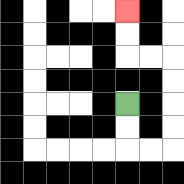{'start': '[5, 4]', 'end': '[5, 0]', 'path_directions': 'D,D,R,R,U,U,U,U,L,L,U,U', 'path_coordinates': '[[5, 4], [5, 5], [5, 6], [6, 6], [7, 6], [7, 5], [7, 4], [7, 3], [7, 2], [6, 2], [5, 2], [5, 1], [5, 0]]'}